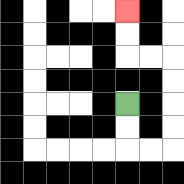{'start': '[5, 4]', 'end': '[5, 0]', 'path_directions': 'D,D,R,R,U,U,U,U,L,L,U,U', 'path_coordinates': '[[5, 4], [5, 5], [5, 6], [6, 6], [7, 6], [7, 5], [7, 4], [7, 3], [7, 2], [6, 2], [5, 2], [5, 1], [5, 0]]'}